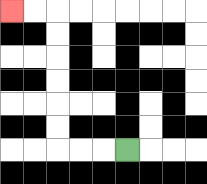{'start': '[5, 6]', 'end': '[0, 0]', 'path_directions': 'L,L,L,U,U,U,U,U,U,L,L', 'path_coordinates': '[[5, 6], [4, 6], [3, 6], [2, 6], [2, 5], [2, 4], [2, 3], [2, 2], [2, 1], [2, 0], [1, 0], [0, 0]]'}